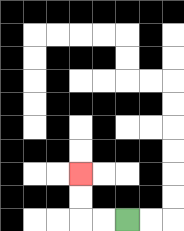{'start': '[5, 9]', 'end': '[3, 7]', 'path_directions': 'L,L,U,U', 'path_coordinates': '[[5, 9], [4, 9], [3, 9], [3, 8], [3, 7]]'}